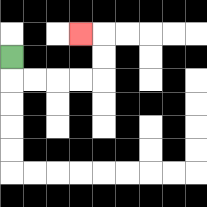{'start': '[0, 2]', 'end': '[3, 1]', 'path_directions': 'D,R,R,R,R,U,U,L', 'path_coordinates': '[[0, 2], [0, 3], [1, 3], [2, 3], [3, 3], [4, 3], [4, 2], [4, 1], [3, 1]]'}